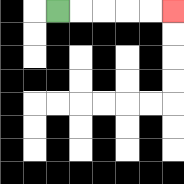{'start': '[2, 0]', 'end': '[7, 0]', 'path_directions': 'R,R,R,R,R', 'path_coordinates': '[[2, 0], [3, 0], [4, 0], [5, 0], [6, 0], [7, 0]]'}